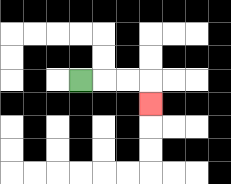{'start': '[3, 3]', 'end': '[6, 4]', 'path_directions': 'R,R,R,D', 'path_coordinates': '[[3, 3], [4, 3], [5, 3], [6, 3], [6, 4]]'}